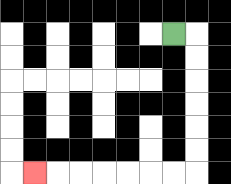{'start': '[7, 1]', 'end': '[1, 7]', 'path_directions': 'R,D,D,D,D,D,D,L,L,L,L,L,L,L', 'path_coordinates': '[[7, 1], [8, 1], [8, 2], [8, 3], [8, 4], [8, 5], [8, 6], [8, 7], [7, 7], [6, 7], [5, 7], [4, 7], [3, 7], [2, 7], [1, 7]]'}